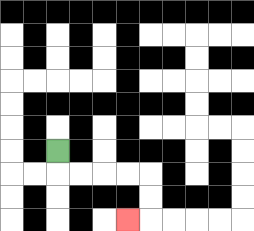{'start': '[2, 6]', 'end': '[5, 9]', 'path_directions': 'D,R,R,R,R,D,D,L', 'path_coordinates': '[[2, 6], [2, 7], [3, 7], [4, 7], [5, 7], [6, 7], [6, 8], [6, 9], [5, 9]]'}